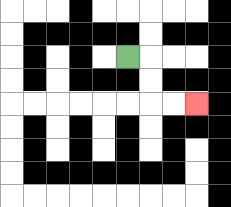{'start': '[5, 2]', 'end': '[8, 4]', 'path_directions': 'R,D,D,R,R', 'path_coordinates': '[[5, 2], [6, 2], [6, 3], [6, 4], [7, 4], [8, 4]]'}